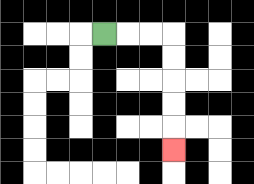{'start': '[4, 1]', 'end': '[7, 6]', 'path_directions': 'R,R,R,D,D,D,D,D', 'path_coordinates': '[[4, 1], [5, 1], [6, 1], [7, 1], [7, 2], [7, 3], [7, 4], [7, 5], [7, 6]]'}